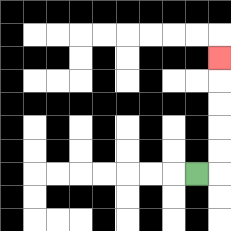{'start': '[8, 7]', 'end': '[9, 2]', 'path_directions': 'R,U,U,U,U,U', 'path_coordinates': '[[8, 7], [9, 7], [9, 6], [9, 5], [9, 4], [9, 3], [9, 2]]'}